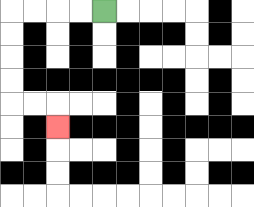{'start': '[4, 0]', 'end': '[2, 5]', 'path_directions': 'L,L,L,L,D,D,D,D,R,R,D', 'path_coordinates': '[[4, 0], [3, 0], [2, 0], [1, 0], [0, 0], [0, 1], [0, 2], [0, 3], [0, 4], [1, 4], [2, 4], [2, 5]]'}